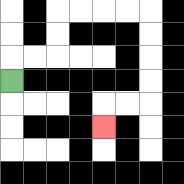{'start': '[0, 3]', 'end': '[4, 5]', 'path_directions': 'U,R,R,U,U,R,R,R,R,D,D,D,D,L,L,D', 'path_coordinates': '[[0, 3], [0, 2], [1, 2], [2, 2], [2, 1], [2, 0], [3, 0], [4, 0], [5, 0], [6, 0], [6, 1], [6, 2], [6, 3], [6, 4], [5, 4], [4, 4], [4, 5]]'}